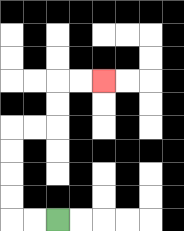{'start': '[2, 9]', 'end': '[4, 3]', 'path_directions': 'L,L,U,U,U,U,R,R,U,U,R,R', 'path_coordinates': '[[2, 9], [1, 9], [0, 9], [0, 8], [0, 7], [0, 6], [0, 5], [1, 5], [2, 5], [2, 4], [2, 3], [3, 3], [4, 3]]'}